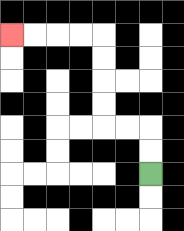{'start': '[6, 7]', 'end': '[0, 1]', 'path_directions': 'U,U,L,L,U,U,U,U,L,L,L,L', 'path_coordinates': '[[6, 7], [6, 6], [6, 5], [5, 5], [4, 5], [4, 4], [4, 3], [4, 2], [4, 1], [3, 1], [2, 1], [1, 1], [0, 1]]'}